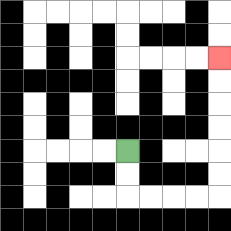{'start': '[5, 6]', 'end': '[9, 2]', 'path_directions': 'D,D,R,R,R,R,U,U,U,U,U,U', 'path_coordinates': '[[5, 6], [5, 7], [5, 8], [6, 8], [7, 8], [8, 8], [9, 8], [9, 7], [9, 6], [9, 5], [9, 4], [9, 3], [9, 2]]'}